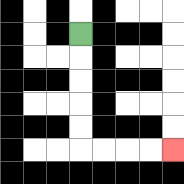{'start': '[3, 1]', 'end': '[7, 6]', 'path_directions': 'D,D,D,D,D,R,R,R,R', 'path_coordinates': '[[3, 1], [3, 2], [3, 3], [3, 4], [3, 5], [3, 6], [4, 6], [5, 6], [6, 6], [7, 6]]'}